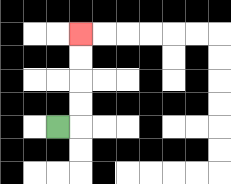{'start': '[2, 5]', 'end': '[3, 1]', 'path_directions': 'R,U,U,U,U', 'path_coordinates': '[[2, 5], [3, 5], [3, 4], [3, 3], [3, 2], [3, 1]]'}